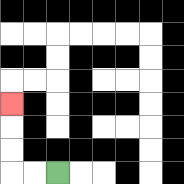{'start': '[2, 7]', 'end': '[0, 4]', 'path_directions': 'L,L,U,U,U', 'path_coordinates': '[[2, 7], [1, 7], [0, 7], [0, 6], [0, 5], [0, 4]]'}